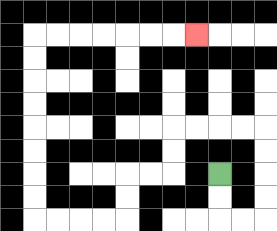{'start': '[9, 7]', 'end': '[8, 1]', 'path_directions': 'D,D,R,R,U,U,U,U,L,L,L,L,D,D,L,L,D,D,L,L,L,L,U,U,U,U,U,U,U,U,R,R,R,R,R,R,R', 'path_coordinates': '[[9, 7], [9, 8], [9, 9], [10, 9], [11, 9], [11, 8], [11, 7], [11, 6], [11, 5], [10, 5], [9, 5], [8, 5], [7, 5], [7, 6], [7, 7], [6, 7], [5, 7], [5, 8], [5, 9], [4, 9], [3, 9], [2, 9], [1, 9], [1, 8], [1, 7], [1, 6], [1, 5], [1, 4], [1, 3], [1, 2], [1, 1], [2, 1], [3, 1], [4, 1], [5, 1], [6, 1], [7, 1], [8, 1]]'}